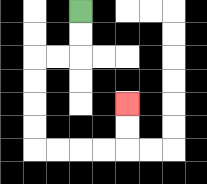{'start': '[3, 0]', 'end': '[5, 4]', 'path_directions': 'D,D,L,L,D,D,D,D,R,R,R,R,U,U', 'path_coordinates': '[[3, 0], [3, 1], [3, 2], [2, 2], [1, 2], [1, 3], [1, 4], [1, 5], [1, 6], [2, 6], [3, 6], [4, 6], [5, 6], [5, 5], [5, 4]]'}